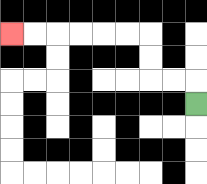{'start': '[8, 4]', 'end': '[0, 1]', 'path_directions': 'U,L,L,U,U,L,L,L,L,L,L', 'path_coordinates': '[[8, 4], [8, 3], [7, 3], [6, 3], [6, 2], [6, 1], [5, 1], [4, 1], [3, 1], [2, 1], [1, 1], [0, 1]]'}